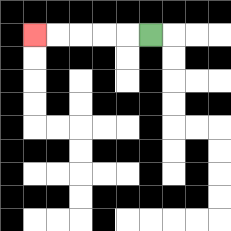{'start': '[6, 1]', 'end': '[1, 1]', 'path_directions': 'L,L,L,L,L', 'path_coordinates': '[[6, 1], [5, 1], [4, 1], [3, 1], [2, 1], [1, 1]]'}